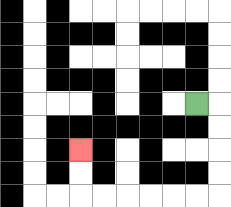{'start': '[8, 4]', 'end': '[3, 6]', 'path_directions': 'R,D,D,D,D,L,L,L,L,L,L,U,U', 'path_coordinates': '[[8, 4], [9, 4], [9, 5], [9, 6], [9, 7], [9, 8], [8, 8], [7, 8], [6, 8], [5, 8], [4, 8], [3, 8], [3, 7], [3, 6]]'}